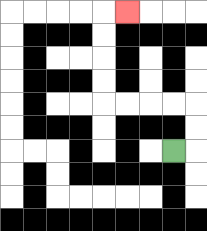{'start': '[7, 6]', 'end': '[5, 0]', 'path_directions': 'R,U,U,L,L,L,L,U,U,U,U,R', 'path_coordinates': '[[7, 6], [8, 6], [8, 5], [8, 4], [7, 4], [6, 4], [5, 4], [4, 4], [4, 3], [4, 2], [4, 1], [4, 0], [5, 0]]'}